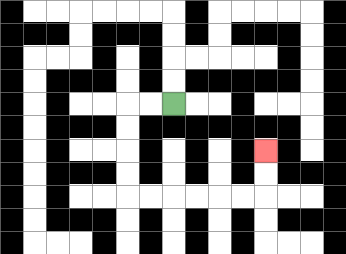{'start': '[7, 4]', 'end': '[11, 6]', 'path_directions': 'L,L,D,D,D,D,R,R,R,R,R,R,U,U', 'path_coordinates': '[[7, 4], [6, 4], [5, 4], [5, 5], [5, 6], [5, 7], [5, 8], [6, 8], [7, 8], [8, 8], [9, 8], [10, 8], [11, 8], [11, 7], [11, 6]]'}